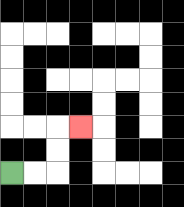{'start': '[0, 7]', 'end': '[3, 5]', 'path_directions': 'R,R,U,U,R', 'path_coordinates': '[[0, 7], [1, 7], [2, 7], [2, 6], [2, 5], [3, 5]]'}